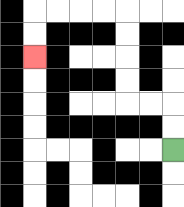{'start': '[7, 6]', 'end': '[1, 2]', 'path_directions': 'U,U,L,L,U,U,U,U,L,L,L,L,D,D', 'path_coordinates': '[[7, 6], [7, 5], [7, 4], [6, 4], [5, 4], [5, 3], [5, 2], [5, 1], [5, 0], [4, 0], [3, 0], [2, 0], [1, 0], [1, 1], [1, 2]]'}